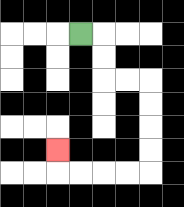{'start': '[3, 1]', 'end': '[2, 6]', 'path_directions': 'R,D,D,R,R,D,D,D,D,L,L,L,L,U', 'path_coordinates': '[[3, 1], [4, 1], [4, 2], [4, 3], [5, 3], [6, 3], [6, 4], [6, 5], [6, 6], [6, 7], [5, 7], [4, 7], [3, 7], [2, 7], [2, 6]]'}